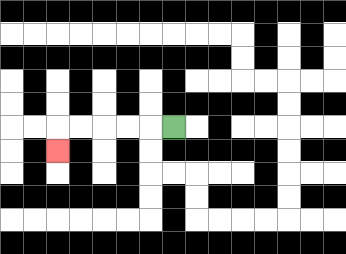{'start': '[7, 5]', 'end': '[2, 6]', 'path_directions': 'L,L,L,L,L,D', 'path_coordinates': '[[7, 5], [6, 5], [5, 5], [4, 5], [3, 5], [2, 5], [2, 6]]'}